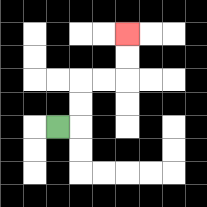{'start': '[2, 5]', 'end': '[5, 1]', 'path_directions': 'R,U,U,R,R,U,U', 'path_coordinates': '[[2, 5], [3, 5], [3, 4], [3, 3], [4, 3], [5, 3], [5, 2], [5, 1]]'}